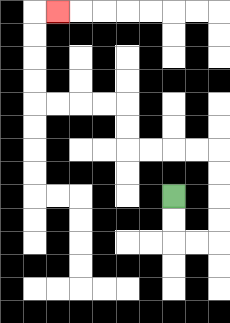{'start': '[7, 8]', 'end': '[2, 0]', 'path_directions': 'D,D,R,R,U,U,U,U,L,L,L,L,U,U,L,L,L,L,U,U,U,U,R', 'path_coordinates': '[[7, 8], [7, 9], [7, 10], [8, 10], [9, 10], [9, 9], [9, 8], [9, 7], [9, 6], [8, 6], [7, 6], [6, 6], [5, 6], [5, 5], [5, 4], [4, 4], [3, 4], [2, 4], [1, 4], [1, 3], [1, 2], [1, 1], [1, 0], [2, 0]]'}